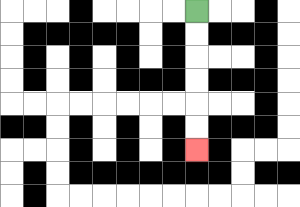{'start': '[8, 0]', 'end': '[8, 6]', 'path_directions': 'D,D,D,D,D,D', 'path_coordinates': '[[8, 0], [8, 1], [8, 2], [8, 3], [8, 4], [8, 5], [8, 6]]'}